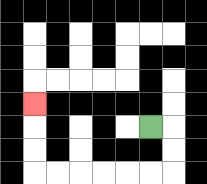{'start': '[6, 5]', 'end': '[1, 4]', 'path_directions': 'R,D,D,L,L,L,L,L,L,U,U,U', 'path_coordinates': '[[6, 5], [7, 5], [7, 6], [7, 7], [6, 7], [5, 7], [4, 7], [3, 7], [2, 7], [1, 7], [1, 6], [1, 5], [1, 4]]'}